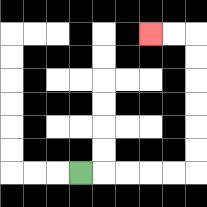{'start': '[3, 7]', 'end': '[6, 1]', 'path_directions': 'R,R,R,R,R,U,U,U,U,U,U,L,L', 'path_coordinates': '[[3, 7], [4, 7], [5, 7], [6, 7], [7, 7], [8, 7], [8, 6], [8, 5], [8, 4], [8, 3], [8, 2], [8, 1], [7, 1], [6, 1]]'}